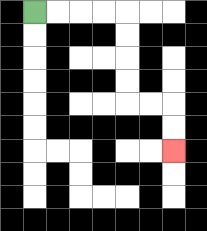{'start': '[1, 0]', 'end': '[7, 6]', 'path_directions': 'R,R,R,R,D,D,D,D,R,R,D,D', 'path_coordinates': '[[1, 0], [2, 0], [3, 0], [4, 0], [5, 0], [5, 1], [5, 2], [5, 3], [5, 4], [6, 4], [7, 4], [7, 5], [7, 6]]'}